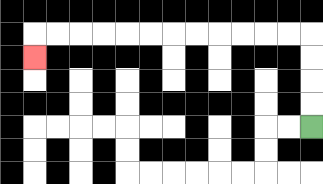{'start': '[13, 5]', 'end': '[1, 2]', 'path_directions': 'U,U,U,U,L,L,L,L,L,L,L,L,L,L,L,L,D', 'path_coordinates': '[[13, 5], [13, 4], [13, 3], [13, 2], [13, 1], [12, 1], [11, 1], [10, 1], [9, 1], [8, 1], [7, 1], [6, 1], [5, 1], [4, 1], [3, 1], [2, 1], [1, 1], [1, 2]]'}